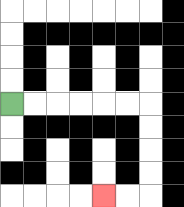{'start': '[0, 4]', 'end': '[4, 8]', 'path_directions': 'R,R,R,R,R,R,D,D,D,D,L,L', 'path_coordinates': '[[0, 4], [1, 4], [2, 4], [3, 4], [4, 4], [5, 4], [6, 4], [6, 5], [6, 6], [6, 7], [6, 8], [5, 8], [4, 8]]'}